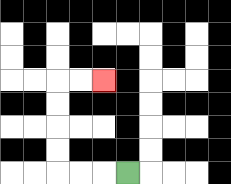{'start': '[5, 7]', 'end': '[4, 3]', 'path_directions': 'L,L,L,U,U,U,U,R,R', 'path_coordinates': '[[5, 7], [4, 7], [3, 7], [2, 7], [2, 6], [2, 5], [2, 4], [2, 3], [3, 3], [4, 3]]'}